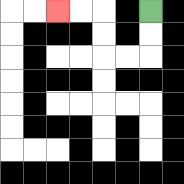{'start': '[6, 0]', 'end': '[2, 0]', 'path_directions': 'D,D,L,L,U,U,L,L', 'path_coordinates': '[[6, 0], [6, 1], [6, 2], [5, 2], [4, 2], [4, 1], [4, 0], [3, 0], [2, 0]]'}